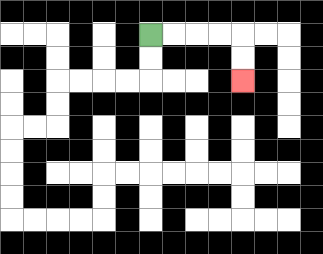{'start': '[6, 1]', 'end': '[10, 3]', 'path_directions': 'R,R,R,R,D,D', 'path_coordinates': '[[6, 1], [7, 1], [8, 1], [9, 1], [10, 1], [10, 2], [10, 3]]'}